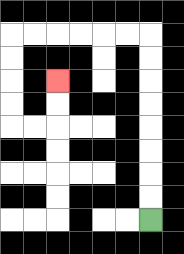{'start': '[6, 9]', 'end': '[2, 3]', 'path_directions': 'U,U,U,U,U,U,U,U,L,L,L,L,L,L,D,D,D,D,R,R,U,U', 'path_coordinates': '[[6, 9], [6, 8], [6, 7], [6, 6], [6, 5], [6, 4], [6, 3], [6, 2], [6, 1], [5, 1], [4, 1], [3, 1], [2, 1], [1, 1], [0, 1], [0, 2], [0, 3], [0, 4], [0, 5], [1, 5], [2, 5], [2, 4], [2, 3]]'}